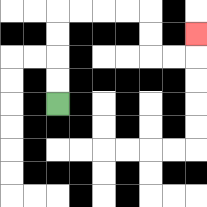{'start': '[2, 4]', 'end': '[8, 1]', 'path_directions': 'U,U,U,U,R,R,R,R,D,D,R,R,U', 'path_coordinates': '[[2, 4], [2, 3], [2, 2], [2, 1], [2, 0], [3, 0], [4, 0], [5, 0], [6, 0], [6, 1], [6, 2], [7, 2], [8, 2], [8, 1]]'}